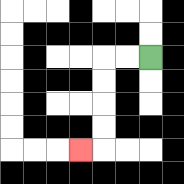{'start': '[6, 2]', 'end': '[3, 6]', 'path_directions': 'L,L,D,D,D,D,L', 'path_coordinates': '[[6, 2], [5, 2], [4, 2], [4, 3], [4, 4], [4, 5], [4, 6], [3, 6]]'}